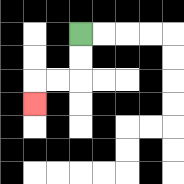{'start': '[3, 1]', 'end': '[1, 4]', 'path_directions': 'D,D,L,L,D', 'path_coordinates': '[[3, 1], [3, 2], [3, 3], [2, 3], [1, 3], [1, 4]]'}